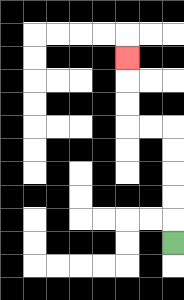{'start': '[7, 10]', 'end': '[5, 2]', 'path_directions': 'U,U,U,U,U,L,L,U,U,U', 'path_coordinates': '[[7, 10], [7, 9], [7, 8], [7, 7], [7, 6], [7, 5], [6, 5], [5, 5], [5, 4], [5, 3], [5, 2]]'}